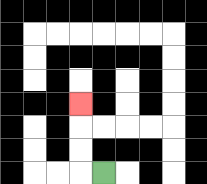{'start': '[4, 7]', 'end': '[3, 4]', 'path_directions': 'L,U,U,U', 'path_coordinates': '[[4, 7], [3, 7], [3, 6], [3, 5], [3, 4]]'}